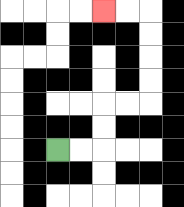{'start': '[2, 6]', 'end': '[4, 0]', 'path_directions': 'R,R,U,U,R,R,U,U,U,U,L,L', 'path_coordinates': '[[2, 6], [3, 6], [4, 6], [4, 5], [4, 4], [5, 4], [6, 4], [6, 3], [6, 2], [6, 1], [6, 0], [5, 0], [4, 0]]'}